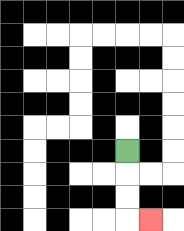{'start': '[5, 6]', 'end': '[6, 9]', 'path_directions': 'D,D,D,R', 'path_coordinates': '[[5, 6], [5, 7], [5, 8], [5, 9], [6, 9]]'}